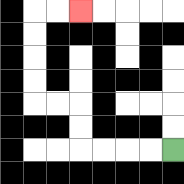{'start': '[7, 6]', 'end': '[3, 0]', 'path_directions': 'L,L,L,L,U,U,L,L,U,U,U,U,R,R', 'path_coordinates': '[[7, 6], [6, 6], [5, 6], [4, 6], [3, 6], [3, 5], [3, 4], [2, 4], [1, 4], [1, 3], [1, 2], [1, 1], [1, 0], [2, 0], [3, 0]]'}